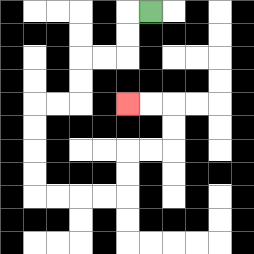{'start': '[6, 0]', 'end': '[5, 4]', 'path_directions': 'L,D,D,L,L,D,D,L,L,D,D,D,D,R,R,R,R,U,U,R,R,U,U,L,L', 'path_coordinates': '[[6, 0], [5, 0], [5, 1], [5, 2], [4, 2], [3, 2], [3, 3], [3, 4], [2, 4], [1, 4], [1, 5], [1, 6], [1, 7], [1, 8], [2, 8], [3, 8], [4, 8], [5, 8], [5, 7], [5, 6], [6, 6], [7, 6], [7, 5], [7, 4], [6, 4], [5, 4]]'}